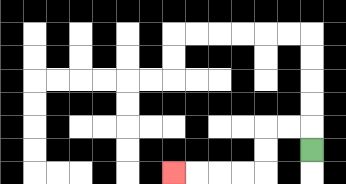{'start': '[13, 6]', 'end': '[7, 7]', 'path_directions': 'U,L,L,D,D,L,L,L,L', 'path_coordinates': '[[13, 6], [13, 5], [12, 5], [11, 5], [11, 6], [11, 7], [10, 7], [9, 7], [8, 7], [7, 7]]'}